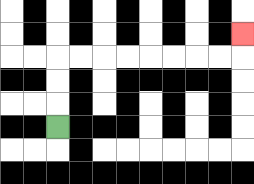{'start': '[2, 5]', 'end': '[10, 1]', 'path_directions': 'U,U,U,R,R,R,R,R,R,R,R,U', 'path_coordinates': '[[2, 5], [2, 4], [2, 3], [2, 2], [3, 2], [4, 2], [5, 2], [6, 2], [7, 2], [8, 2], [9, 2], [10, 2], [10, 1]]'}